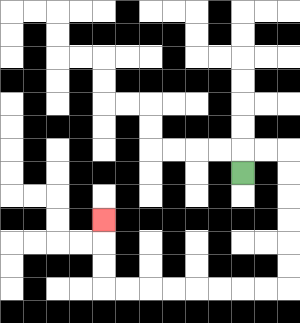{'start': '[10, 7]', 'end': '[4, 9]', 'path_directions': 'U,R,R,D,D,D,D,D,D,L,L,L,L,L,L,L,L,U,U,U', 'path_coordinates': '[[10, 7], [10, 6], [11, 6], [12, 6], [12, 7], [12, 8], [12, 9], [12, 10], [12, 11], [12, 12], [11, 12], [10, 12], [9, 12], [8, 12], [7, 12], [6, 12], [5, 12], [4, 12], [4, 11], [4, 10], [4, 9]]'}